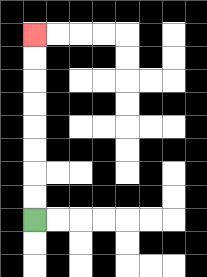{'start': '[1, 9]', 'end': '[1, 1]', 'path_directions': 'U,U,U,U,U,U,U,U', 'path_coordinates': '[[1, 9], [1, 8], [1, 7], [1, 6], [1, 5], [1, 4], [1, 3], [1, 2], [1, 1]]'}